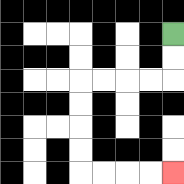{'start': '[7, 1]', 'end': '[7, 7]', 'path_directions': 'D,D,L,L,L,L,D,D,D,D,R,R,R,R', 'path_coordinates': '[[7, 1], [7, 2], [7, 3], [6, 3], [5, 3], [4, 3], [3, 3], [3, 4], [3, 5], [3, 6], [3, 7], [4, 7], [5, 7], [6, 7], [7, 7]]'}